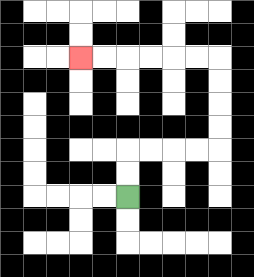{'start': '[5, 8]', 'end': '[3, 2]', 'path_directions': 'U,U,R,R,R,R,U,U,U,U,L,L,L,L,L,L', 'path_coordinates': '[[5, 8], [5, 7], [5, 6], [6, 6], [7, 6], [8, 6], [9, 6], [9, 5], [9, 4], [9, 3], [9, 2], [8, 2], [7, 2], [6, 2], [5, 2], [4, 2], [3, 2]]'}